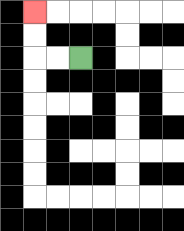{'start': '[3, 2]', 'end': '[1, 0]', 'path_directions': 'L,L,U,U', 'path_coordinates': '[[3, 2], [2, 2], [1, 2], [1, 1], [1, 0]]'}